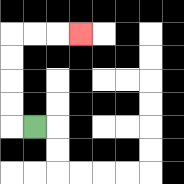{'start': '[1, 5]', 'end': '[3, 1]', 'path_directions': 'L,U,U,U,U,R,R,R', 'path_coordinates': '[[1, 5], [0, 5], [0, 4], [0, 3], [0, 2], [0, 1], [1, 1], [2, 1], [3, 1]]'}